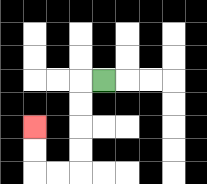{'start': '[4, 3]', 'end': '[1, 5]', 'path_directions': 'L,D,D,D,D,L,L,U,U', 'path_coordinates': '[[4, 3], [3, 3], [3, 4], [3, 5], [3, 6], [3, 7], [2, 7], [1, 7], [1, 6], [1, 5]]'}